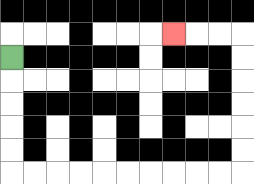{'start': '[0, 2]', 'end': '[7, 1]', 'path_directions': 'D,D,D,D,D,R,R,R,R,R,R,R,R,R,R,U,U,U,U,U,U,L,L,L', 'path_coordinates': '[[0, 2], [0, 3], [0, 4], [0, 5], [0, 6], [0, 7], [1, 7], [2, 7], [3, 7], [4, 7], [5, 7], [6, 7], [7, 7], [8, 7], [9, 7], [10, 7], [10, 6], [10, 5], [10, 4], [10, 3], [10, 2], [10, 1], [9, 1], [8, 1], [7, 1]]'}